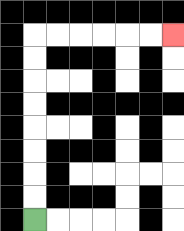{'start': '[1, 9]', 'end': '[7, 1]', 'path_directions': 'U,U,U,U,U,U,U,U,R,R,R,R,R,R', 'path_coordinates': '[[1, 9], [1, 8], [1, 7], [1, 6], [1, 5], [1, 4], [1, 3], [1, 2], [1, 1], [2, 1], [3, 1], [4, 1], [5, 1], [6, 1], [7, 1]]'}